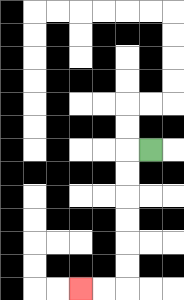{'start': '[6, 6]', 'end': '[3, 12]', 'path_directions': 'L,D,D,D,D,D,D,L,L', 'path_coordinates': '[[6, 6], [5, 6], [5, 7], [5, 8], [5, 9], [5, 10], [5, 11], [5, 12], [4, 12], [3, 12]]'}